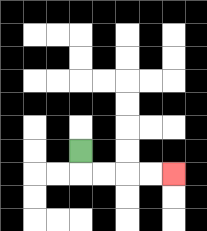{'start': '[3, 6]', 'end': '[7, 7]', 'path_directions': 'D,R,R,R,R', 'path_coordinates': '[[3, 6], [3, 7], [4, 7], [5, 7], [6, 7], [7, 7]]'}